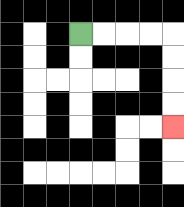{'start': '[3, 1]', 'end': '[7, 5]', 'path_directions': 'R,R,R,R,D,D,D,D', 'path_coordinates': '[[3, 1], [4, 1], [5, 1], [6, 1], [7, 1], [7, 2], [7, 3], [7, 4], [7, 5]]'}